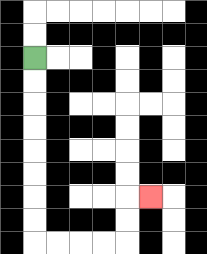{'start': '[1, 2]', 'end': '[6, 8]', 'path_directions': 'D,D,D,D,D,D,D,D,R,R,R,R,U,U,R', 'path_coordinates': '[[1, 2], [1, 3], [1, 4], [1, 5], [1, 6], [1, 7], [1, 8], [1, 9], [1, 10], [2, 10], [3, 10], [4, 10], [5, 10], [5, 9], [5, 8], [6, 8]]'}